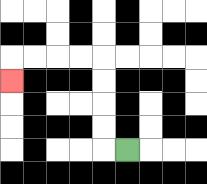{'start': '[5, 6]', 'end': '[0, 3]', 'path_directions': 'L,U,U,U,U,L,L,L,L,D', 'path_coordinates': '[[5, 6], [4, 6], [4, 5], [4, 4], [4, 3], [4, 2], [3, 2], [2, 2], [1, 2], [0, 2], [0, 3]]'}